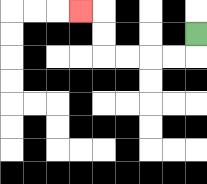{'start': '[8, 1]', 'end': '[3, 0]', 'path_directions': 'D,L,L,L,L,U,U,L', 'path_coordinates': '[[8, 1], [8, 2], [7, 2], [6, 2], [5, 2], [4, 2], [4, 1], [4, 0], [3, 0]]'}